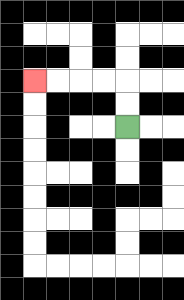{'start': '[5, 5]', 'end': '[1, 3]', 'path_directions': 'U,U,L,L,L,L', 'path_coordinates': '[[5, 5], [5, 4], [5, 3], [4, 3], [3, 3], [2, 3], [1, 3]]'}